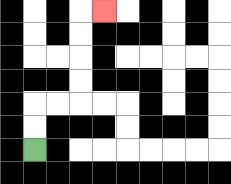{'start': '[1, 6]', 'end': '[4, 0]', 'path_directions': 'U,U,R,R,U,U,U,U,R', 'path_coordinates': '[[1, 6], [1, 5], [1, 4], [2, 4], [3, 4], [3, 3], [3, 2], [3, 1], [3, 0], [4, 0]]'}